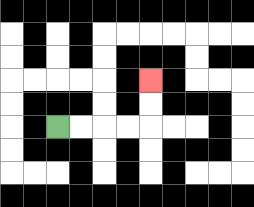{'start': '[2, 5]', 'end': '[6, 3]', 'path_directions': 'R,R,R,R,U,U', 'path_coordinates': '[[2, 5], [3, 5], [4, 5], [5, 5], [6, 5], [6, 4], [6, 3]]'}